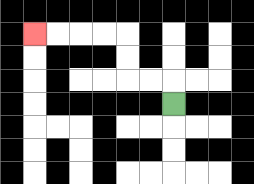{'start': '[7, 4]', 'end': '[1, 1]', 'path_directions': 'U,L,L,U,U,L,L,L,L', 'path_coordinates': '[[7, 4], [7, 3], [6, 3], [5, 3], [5, 2], [5, 1], [4, 1], [3, 1], [2, 1], [1, 1]]'}